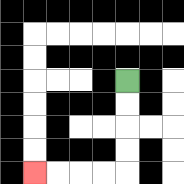{'start': '[5, 3]', 'end': '[1, 7]', 'path_directions': 'D,D,D,D,L,L,L,L', 'path_coordinates': '[[5, 3], [5, 4], [5, 5], [5, 6], [5, 7], [4, 7], [3, 7], [2, 7], [1, 7]]'}